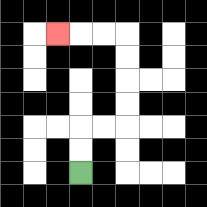{'start': '[3, 7]', 'end': '[2, 1]', 'path_directions': 'U,U,R,R,U,U,U,U,L,L,L', 'path_coordinates': '[[3, 7], [3, 6], [3, 5], [4, 5], [5, 5], [5, 4], [5, 3], [5, 2], [5, 1], [4, 1], [3, 1], [2, 1]]'}